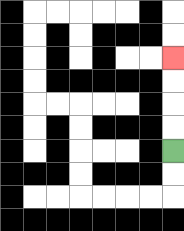{'start': '[7, 6]', 'end': '[7, 2]', 'path_directions': 'U,U,U,U', 'path_coordinates': '[[7, 6], [7, 5], [7, 4], [7, 3], [7, 2]]'}